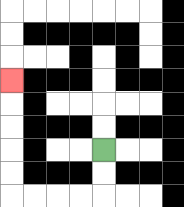{'start': '[4, 6]', 'end': '[0, 3]', 'path_directions': 'D,D,L,L,L,L,U,U,U,U,U', 'path_coordinates': '[[4, 6], [4, 7], [4, 8], [3, 8], [2, 8], [1, 8], [0, 8], [0, 7], [0, 6], [0, 5], [0, 4], [0, 3]]'}